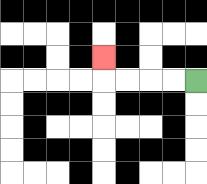{'start': '[8, 3]', 'end': '[4, 2]', 'path_directions': 'L,L,L,L,U', 'path_coordinates': '[[8, 3], [7, 3], [6, 3], [5, 3], [4, 3], [4, 2]]'}